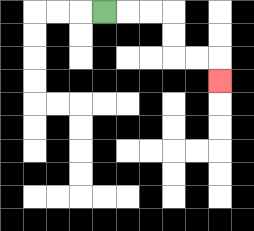{'start': '[4, 0]', 'end': '[9, 3]', 'path_directions': 'R,R,R,D,D,R,R,D', 'path_coordinates': '[[4, 0], [5, 0], [6, 0], [7, 0], [7, 1], [7, 2], [8, 2], [9, 2], [9, 3]]'}